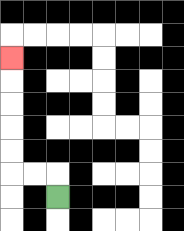{'start': '[2, 8]', 'end': '[0, 2]', 'path_directions': 'U,L,L,U,U,U,U,U', 'path_coordinates': '[[2, 8], [2, 7], [1, 7], [0, 7], [0, 6], [0, 5], [0, 4], [0, 3], [0, 2]]'}